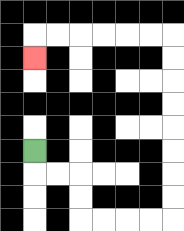{'start': '[1, 6]', 'end': '[1, 2]', 'path_directions': 'D,R,R,D,D,R,R,R,R,U,U,U,U,U,U,U,U,L,L,L,L,L,L,D', 'path_coordinates': '[[1, 6], [1, 7], [2, 7], [3, 7], [3, 8], [3, 9], [4, 9], [5, 9], [6, 9], [7, 9], [7, 8], [7, 7], [7, 6], [7, 5], [7, 4], [7, 3], [7, 2], [7, 1], [6, 1], [5, 1], [4, 1], [3, 1], [2, 1], [1, 1], [1, 2]]'}